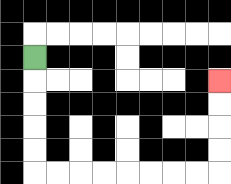{'start': '[1, 2]', 'end': '[9, 3]', 'path_directions': 'D,D,D,D,D,R,R,R,R,R,R,R,R,U,U,U,U', 'path_coordinates': '[[1, 2], [1, 3], [1, 4], [1, 5], [1, 6], [1, 7], [2, 7], [3, 7], [4, 7], [5, 7], [6, 7], [7, 7], [8, 7], [9, 7], [9, 6], [9, 5], [9, 4], [9, 3]]'}